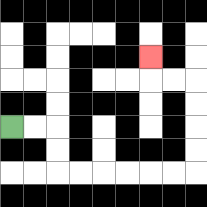{'start': '[0, 5]', 'end': '[6, 2]', 'path_directions': 'R,R,D,D,R,R,R,R,R,R,U,U,U,U,L,L,U', 'path_coordinates': '[[0, 5], [1, 5], [2, 5], [2, 6], [2, 7], [3, 7], [4, 7], [5, 7], [6, 7], [7, 7], [8, 7], [8, 6], [8, 5], [8, 4], [8, 3], [7, 3], [6, 3], [6, 2]]'}